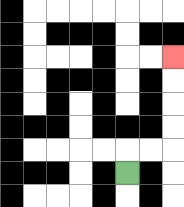{'start': '[5, 7]', 'end': '[7, 2]', 'path_directions': 'U,R,R,U,U,U,U', 'path_coordinates': '[[5, 7], [5, 6], [6, 6], [7, 6], [7, 5], [7, 4], [7, 3], [7, 2]]'}